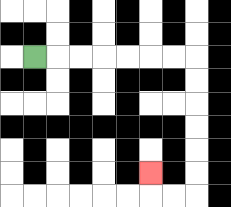{'start': '[1, 2]', 'end': '[6, 7]', 'path_directions': 'R,R,R,R,R,R,R,D,D,D,D,D,D,L,L,U', 'path_coordinates': '[[1, 2], [2, 2], [3, 2], [4, 2], [5, 2], [6, 2], [7, 2], [8, 2], [8, 3], [8, 4], [8, 5], [8, 6], [8, 7], [8, 8], [7, 8], [6, 8], [6, 7]]'}